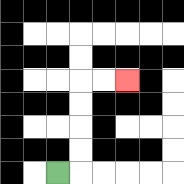{'start': '[2, 7]', 'end': '[5, 3]', 'path_directions': 'R,U,U,U,U,R,R', 'path_coordinates': '[[2, 7], [3, 7], [3, 6], [3, 5], [3, 4], [3, 3], [4, 3], [5, 3]]'}